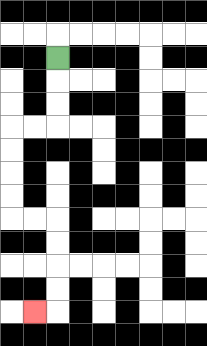{'start': '[2, 2]', 'end': '[1, 13]', 'path_directions': 'D,D,D,L,L,D,D,D,D,R,R,D,D,D,D,L', 'path_coordinates': '[[2, 2], [2, 3], [2, 4], [2, 5], [1, 5], [0, 5], [0, 6], [0, 7], [0, 8], [0, 9], [1, 9], [2, 9], [2, 10], [2, 11], [2, 12], [2, 13], [1, 13]]'}